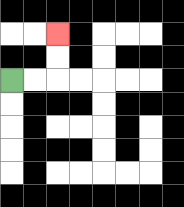{'start': '[0, 3]', 'end': '[2, 1]', 'path_directions': 'R,R,U,U', 'path_coordinates': '[[0, 3], [1, 3], [2, 3], [2, 2], [2, 1]]'}